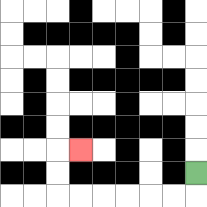{'start': '[8, 7]', 'end': '[3, 6]', 'path_directions': 'D,L,L,L,L,L,L,U,U,R', 'path_coordinates': '[[8, 7], [8, 8], [7, 8], [6, 8], [5, 8], [4, 8], [3, 8], [2, 8], [2, 7], [2, 6], [3, 6]]'}